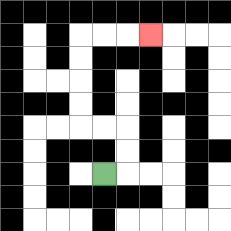{'start': '[4, 7]', 'end': '[6, 1]', 'path_directions': 'R,U,U,L,L,U,U,U,U,R,R,R', 'path_coordinates': '[[4, 7], [5, 7], [5, 6], [5, 5], [4, 5], [3, 5], [3, 4], [3, 3], [3, 2], [3, 1], [4, 1], [5, 1], [6, 1]]'}